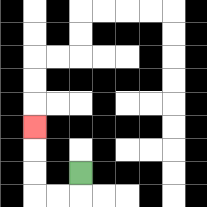{'start': '[3, 7]', 'end': '[1, 5]', 'path_directions': 'D,L,L,U,U,U', 'path_coordinates': '[[3, 7], [3, 8], [2, 8], [1, 8], [1, 7], [1, 6], [1, 5]]'}